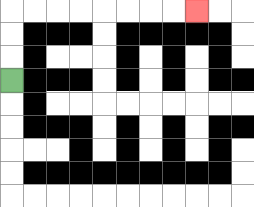{'start': '[0, 3]', 'end': '[8, 0]', 'path_directions': 'U,U,U,R,R,R,R,R,R,R,R', 'path_coordinates': '[[0, 3], [0, 2], [0, 1], [0, 0], [1, 0], [2, 0], [3, 0], [4, 0], [5, 0], [6, 0], [7, 0], [8, 0]]'}